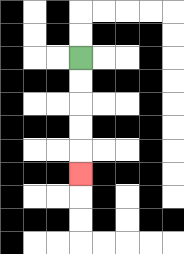{'start': '[3, 2]', 'end': '[3, 7]', 'path_directions': 'D,D,D,D,D', 'path_coordinates': '[[3, 2], [3, 3], [3, 4], [3, 5], [3, 6], [3, 7]]'}